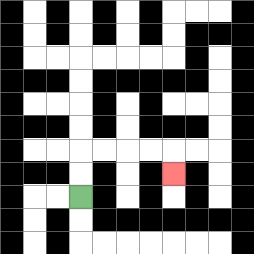{'start': '[3, 8]', 'end': '[7, 7]', 'path_directions': 'U,U,R,R,R,R,D', 'path_coordinates': '[[3, 8], [3, 7], [3, 6], [4, 6], [5, 6], [6, 6], [7, 6], [7, 7]]'}